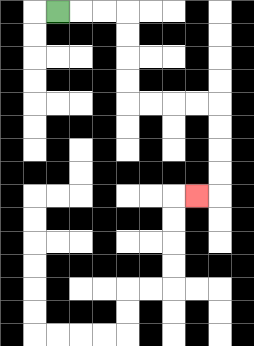{'start': '[2, 0]', 'end': '[8, 8]', 'path_directions': 'R,R,R,D,D,D,D,R,R,R,R,D,D,D,D,L', 'path_coordinates': '[[2, 0], [3, 0], [4, 0], [5, 0], [5, 1], [5, 2], [5, 3], [5, 4], [6, 4], [7, 4], [8, 4], [9, 4], [9, 5], [9, 6], [9, 7], [9, 8], [8, 8]]'}